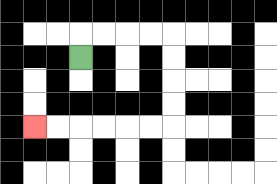{'start': '[3, 2]', 'end': '[1, 5]', 'path_directions': 'U,R,R,R,R,D,D,D,D,L,L,L,L,L,L', 'path_coordinates': '[[3, 2], [3, 1], [4, 1], [5, 1], [6, 1], [7, 1], [7, 2], [7, 3], [7, 4], [7, 5], [6, 5], [5, 5], [4, 5], [3, 5], [2, 5], [1, 5]]'}